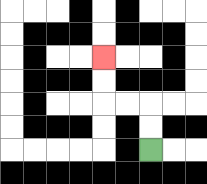{'start': '[6, 6]', 'end': '[4, 2]', 'path_directions': 'U,U,L,L,U,U', 'path_coordinates': '[[6, 6], [6, 5], [6, 4], [5, 4], [4, 4], [4, 3], [4, 2]]'}